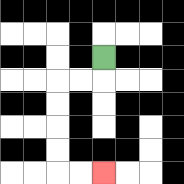{'start': '[4, 2]', 'end': '[4, 7]', 'path_directions': 'D,L,L,D,D,D,D,R,R', 'path_coordinates': '[[4, 2], [4, 3], [3, 3], [2, 3], [2, 4], [2, 5], [2, 6], [2, 7], [3, 7], [4, 7]]'}